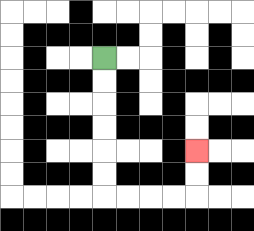{'start': '[4, 2]', 'end': '[8, 6]', 'path_directions': 'D,D,D,D,D,D,R,R,R,R,U,U', 'path_coordinates': '[[4, 2], [4, 3], [4, 4], [4, 5], [4, 6], [4, 7], [4, 8], [5, 8], [6, 8], [7, 8], [8, 8], [8, 7], [8, 6]]'}